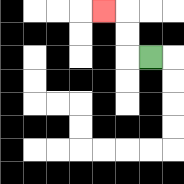{'start': '[6, 2]', 'end': '[4, 0]', 'path_directions': 'L,U,U,L', 'path_coordinates': '[[6, 2], [5, 2], [5, 1], [5, 0], [4, 0]]'}